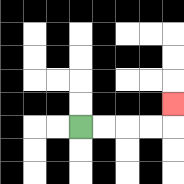{'start': '[3, 5]', 'end': '[7, 4]', 'path_directions': 'R,R,R,R,U', 'path_coordinates': '[[3, 5], [4, 5], [5, 5], [6, 5], [7, 5], [7, 4]]'}